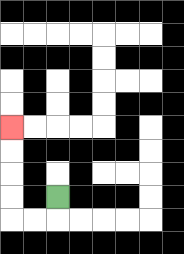{'start': '[2, 8]', 'end': '[0, 5]', 'path_directions': 'D,L,L,U,U,U,U', 'path_coordinates': '[[2, 8], [2, 9], [1, 9], [0, 9], [0, 8], [0, 7], [0, 6], [0, 5]]'}